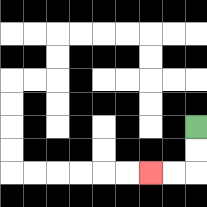{'start': '[8, 5]', 'end': '[6, 7]', 'path_directions': 'D,D,L,L', 'path_coordinates': '[[8, 5], [8, 6], [8, 7], [7, 7], [6, 7]]'}